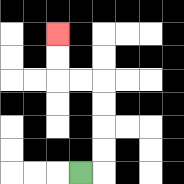{'start': '[3, 7]', 'end': '[2, 1]', 'path_directions': 'R,U,U,U,U,L,L,U,U', 'path_coordinates': '[[3, 7], [4, 7], [4, 6], [4, 5], [4, 4], [4, 3], [3, 3], [2, 3], [2, 2], [2, 1]]'}